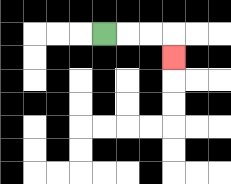{'start': '[4, 1]', 'end': '[7, 2]', 'path_directions': 'R,R,R,D', 'path_coordinates': '[[4, 1], [5, 1], [6, 1], [7, 1], [7, 2]]'}